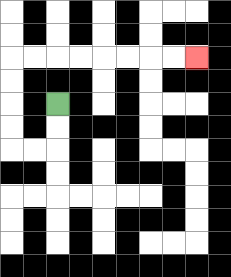{'start': '[2, 4]', 'end': '[8, 2]', 'path_directions': 'D,D,L,L,U,U,U,U,R,R,R,R,R,R,R,R', 'path_coordinates': '[[2, 4], [2, 5], [2, 6], [1, 6], [0, 6], [0, 5], [0, 4], [0, 3], [0, 2], [1, 2], [2, 2], [3, 2], [4, 2], [5, 2], [6, 2], [7, 2], [8, 2]]'}